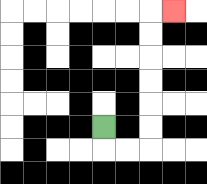{'start': '[4, 5]', 'end': '[7, 0]', 'path_directions': 'D,R,R,U,U,U,U,U,U,R', 'path_coordinates': '[[4, 5], [4, 6], [5, 6], [6, 6], [6, 5], [6, 4], [6, 3], [6, 2], [6, 1], [6, 0], [7, 0]]'}